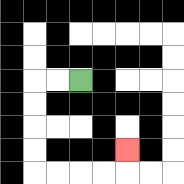{'start': '[3, 3]', 'end': '[5, 6]', 'path_directions': 'L,L,D,D,D,D,R,R,R,R,U', 'path_coordinates': '[[3, 3], [2, 3], [1, 3], [1, 4], [1, 5], [1, 6], [1, 7], [2, 7], [3, 7], [4, 7], [5, 7], [5, 6]]'}